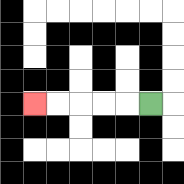{'start': '[6, 4]', 'end': '[1, 4]', 'path_directions': 'L,L,L,L,L', 'path_coordinates': '[[6, 4], [5, 4], [4, 4], [3, 4], [2, 4], [1, 4]]'}